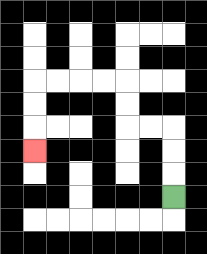{'start': '[7, 8]', 'end': '[1, 6]', 'path_directions': 'U,U,U,L,L,U,U,L,L,L,L,D,D,D', 'path_coordinates': '[[7, 8], [7, 7], [7, 6], [7, 5], [6, 5], [5, 5], [5, 4], [5, 3], [4, 3], [3, 3], [2, 3], [1, 3], [1, 4], [1, 5], [1, 6]]'}